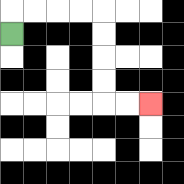{'start': '[0, 1]', 'end': '[6, 4]', 'path_directions': 'U,R,R,R,R,D,D,D,D,R,R', 'path_coordinates': '[[0, 1], [0, 0], [1, 0], [2, 0], [3, 0], [4, 0], [4, 1], [4, 2], [4, 3], [4, 4], [5, 4], [6, 4]]'}